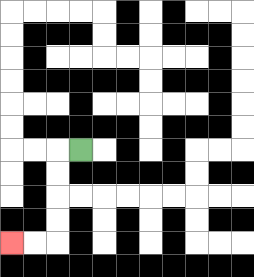{'start': '[3, 6]', 'end': '[0, 10]', 'path_directions': 'L,D,D,D,D,L,L', 'path_coordinates': '[[3, 6], [2, 6], [2, 7], [2, 8], [2, 9], [2, 10], [1, 10], [0, 10]]'}